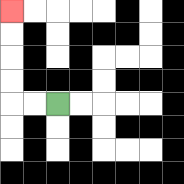{'start': '[2, 4]', 'end': '[0, 0]', 'path_directions': 'L,L,U,U,U,U', 'path_coordinates': '[[2, 4], [1, 4], [0, 4], [0, 3], [0, 2], [0, 1], [0, 0]]'}